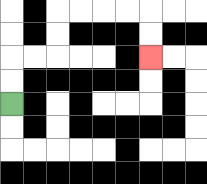{'start': '[0, 4]', 'end': '[6, 2]', 'path_directions': 'U,U,R,R,U,U,R,R,R,R,D,D', 'path_coordinates': '[[0, 4], [0, 3], [0, 2], [1, 2], [2, 2], [2, 1], [2, 0], [3, 0], [4, 0], [5, 0], [6, 0], [6, 1], [6, 2]]'}